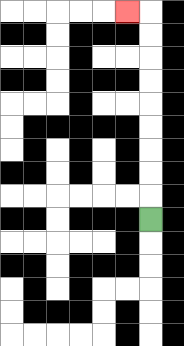{'start': '[6, 9]', 'end': '[5, 0]', 'path_directions': 'U,U,U,U,U,U,U,U,U,L', 'path_coordinates': '[[6, 9], [6, 8], [6, 7], [6, 6], [6, 5], [6, 4], [6, 3], [6, 2], [6, 1], [6, 0], [5, 0]]'}